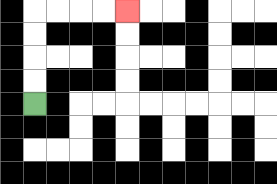{'start': '[1, 4]', 'end': '[5, 0]', 'path_directions': 'U,U,U,U,R,R,R,R', 'path_coordinates': '[[1, 4], [1, 3], [1, 2], [1, 1], [1, 0], [2, 0], [3, 0], [4, 0], [5, 0]]'}